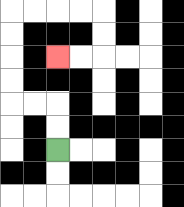{'start': '[2, 6]', 'end': '[2, 2]', 'path_directions': 'U,U,L,L,U,U,U,U,R,R,R,R,D,D,L,L', 'path_coordinates': '[[2, 6], [2, 5], [2, 4], [1, 4], [0, 4], [0, 3], [0, 2], [0, 1], [0, 0], [1, 0], [2, 0], [3, 0], [4, 0], [4, 1], [4, 2], [3, 2], [2, 2]]'}